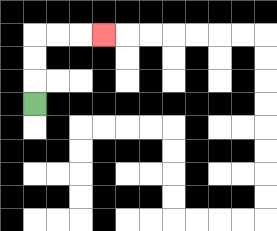{'start': '[1, 4]', 'end': '[4, 1]', 'path_directions': 'U,U,U,R,R,R', 'path_coordinates': '[[1, 4], [1, 3], [1, 2], [1, 1], [2, 1], [3, 1], [4, 1]]'}